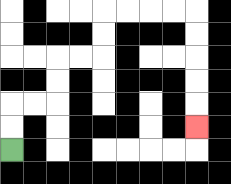{'start': '[0, 6]', 'end': '[8, 5]', 'path_directions': 'U,U,R,R,U,U,R,R,U,U,R,R,R,R,D,D,D,D,D', 'path_coordinates': '[[0, 6], [0, 5], [0, 4], [1, 4], [2, 4], [2, 3], [2, 2], [3, 2], [4, 2], [4, 1], [4, 0], [5, 0], [6, 0], [7, 0], [8, 0], [8, 1], [8, 2], [8, 3], [8, 4], [8, 5]]'}